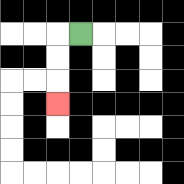{'start': '[3, 1]', 'end': '[2, 4]', 'path_directions': 'L,D,D,D', 'path_coordinates': '[[3, 1], [2, 1], [2, 2], [2, 3], [2, 4]]'}